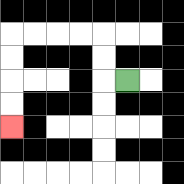{'start': '[5, 3]', 'end': '[0, 5]', 'path_directions': 'L,U,U,L,L,L,L,D,D,D,D', 'path_coordinates': '[[5, 3], [4, 3], [4, 2], [4, 1], [3, 1], [2, 1], [1, 1], [0, 1], [0, 2], [0, 3], [0, 4], [0, 5]]'}